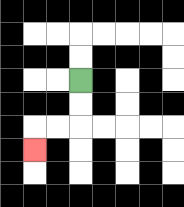{'start': '[3, 3]', 'end': '[1, 6]', 'path_directions': 'D,D,L,L,D', 'path_coordinates': '[[3, 3], [3, 4], [3, 5], [2, 5], [1, 5], [1, 6]]'}